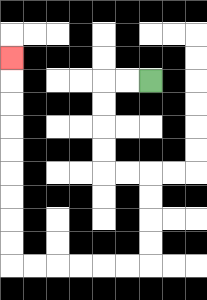{'start': '[6, 3]', 'end': '[0, 2]', 'path_directions': 'L,L,D,D,D,D,R,R,D,D,D,D,L,L,L,L,L,L,U,U,U,U,U,U,U,U,U', 'path_coordinates': '[[6, 3], [5, 3], [4, 3], [4, 4], [4, 5], [4, 6], [4, 7], [5, 7], [6, 7], [6, 8], [6, 9], [6, 10], [6, 11], [5, 11], [4, 11], [3, 11], [2, 11], [1, 11], [0, 11], [0, 10], [0, 9], [0, 8], [0, 7], [0, 6], [0, 5], [0, 4], [0, 3], [0, 2]]'}